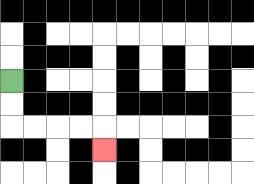{'start': '[0, 3]', 'end': '[4, 6]', 'path_directions': 'D,D,R,R,R,R,D', 'path_coordinates': '[[0, 3], [0, 4], [0, 5], [1, 5], [2, 5], [3, 5], [4, 5], [4, 6]]'}